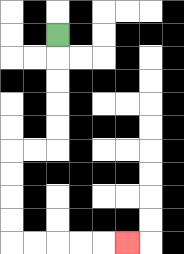{'start': '[2, 1]', 'end': '[5, 10]', 'path_directions': 'D,D,D,D,D,L,L,D,D,D,D,R,R,R,R,R', 'path_coordinates': '[[2, 1], [2, 2], [2, 3], [2, 4], [2, 5], [2, 6], [1, 6], [0, 6], [0, 7], [0, 8], [0, 9], [0, 10], [1, 10], [2, 10], [3, 10], [4, 10], [5, 10]]'}